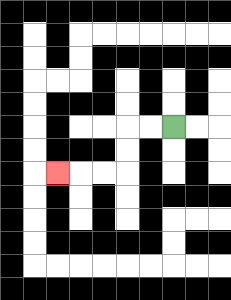{'start': '[7, 5]', 'end': '[2, 7]', 'path_directions': 'L,L,D,D,L,L,L', 'path_coordinates': '[[7, 5], [6, 5], [5, 5], [5, 6], [5, 7], [4, 7], [3, 7], [2, 7]]'}